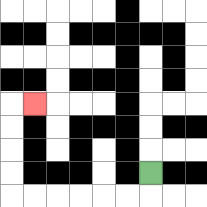{'start': '[6, 7]', 'end': '[1, 4]', 'path_directions': 'D,L,L,L,L,L,L,U,U,U,U,R', 'path_coordinates': '[[6, 7], [6, 8], [5, 8], [4, 8], [3, 8], [2, 8], [1, 8], [0, 8], [0, 7], [0, 6], [0, 5], [0, 4], [1, 4]]'}